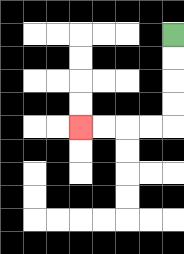{'start': '[7, 1]', 'end': '[3, 5]', 'path_directions': 'D,D,D,D,L,L,L,L', 'path_coordinates': '[[7, 1], [7, 2], [7, 3], [7, 4], [7, 5], [6, 5], [5, 5], [4, 5], [3, 5]]'}